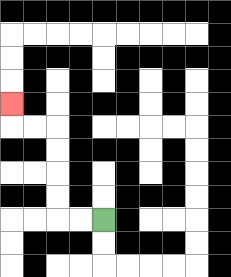{'start': '[4, 9]', 'end': '[0, 4]', 'path_directions': 'L,L,U,U,U,U,L,L,U', 'path_coordinates': '[[4, 9], [3, 9], [2, 9], [2, 8], [2, 7], [2, 6], [2, 5], [1, 5], [0, 5], [0, 4]]'}